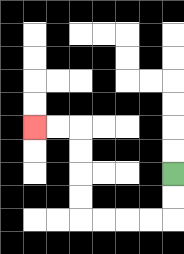{'start': '[7, 7]', 'end': '[1, 5]', 'path_directions': 'D,D,L,L,L,L,U,U,U,U,L,L', 'path_coordinates': '[[7, 7], [7, 8], [7, 9], [6, 9], [5, 9], [4, 9], [3, 9], [3, 8], [3, 7], [3, 6], [3, 5], [2, 5], [1, 5]]'}